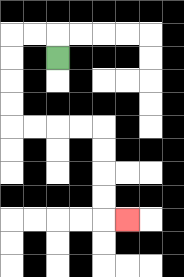{'start': '[2, 2]', 'end': '[5, 9]', 'path_directions': 'U,L,L,D,D,D,D,R,R,R,R,D,D,D,D,R', 'path_coordinates': '[[2, 2], [2, 1], [1, 1], [0, 1], [0, 2], [0, 3], [0, 4], [0, 5], [1, 5], [2, 5], [3, 5], [4, 5], [4, 6], [4, 7], [4, 8], [4, 9], [5, 9]]'}